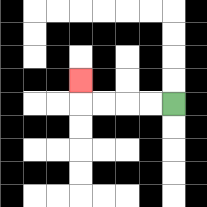{'start': '[7, 4]', 'end': '[3, 3]', 'path_directions': 'L,L,L,L,U', 'path_coordinates': '[[7, 4], [6, 4], [5, 4], [4, 4], [3, 4], [3, 3]]'}